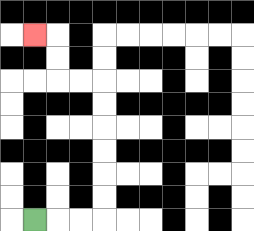{'start': '[1, 9]', 'end': '[1, 1]', 'path_directions': 'R,R,R,U,U,U,U,U,U,L,L,U,U,L', 'path_coordinates': '[[1, 9], [2, 9], [3, 9], [4, 9], [4, 8], [4, 7], [4, 6], [4, 5], [4, 4], [4, 3], [3, 3], [2, 3], [2, 2], [2, 1], [1, 1]]'}